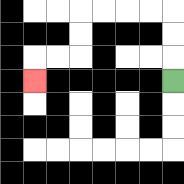{'start': '[7, 3]', 'end': '[1, 3]', 'path_directions': 'U,U,U,L,L,L,L,D,D,L,L,D', 'path_coordinates': '[[7, 3], [7, 2], [7, 1], [7, 0], [6, 0], [5, 0], [4, 0], [3, 0], [3, 1], [3, 2], [2, 2], [1, 2], [1, 3]]'}